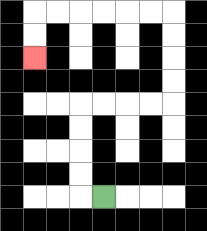{'start': '[4, 8]', 'end': '[1, 2]', 'path_directions': 'L,U,U,U,U,R,R,R,R,U,U,U,U,L,L,L,L,L,L,D,D', 'path_coordinates': '[[4, 8], [3, 8], [3, 7], [3, 6], [3, 5], [3, 4], [4, 4], [5, 4], [6, 4], [7, 4], [7, 3], [7, 2], [7, 1], [7, 0], [6, 0], [5, 0], [4, 0], [3, 0], [2, 0], [1, 0], [1, 1], [1, 2]]'}